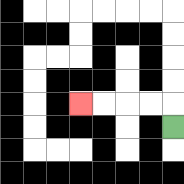{'start': '[7, 5]', 'end': '[3, 4]', 'path_directions': 'U,L,L,L,L', 'path_coordinates': '[[7, 5], [7, 4], [6, 4], [5, 4], [4, 4], [3, 4]]'}